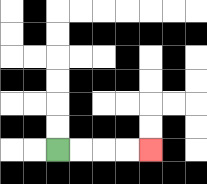{'start': '[2, 6]', 'end': '[6, 6]', 'path_directions': 'R,R,R,R', 'path_coordinates': '[[2, 6], [3, 6], [4, 6], [5, 6], [6, 6]]'}